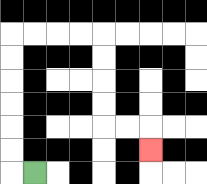{'start': '[1, 7]', 'end': '[6, 6]', 'path_directions': 'L,U,U,U,U,U,U,R,R,R,R,D,D,D,D,R,R,D', 'path_coordinates': '[[1, 7], [0, 7], [0, 6], [0, 5], [0, 4], [0, 3], [0, 2], [0, 1], [1, 1], [2, 1], [3, 1], [4, 1], [4, 2], [4, 3], [4, 4], [4, 5], [5, 5], [6, 5], [6, 6]]'}